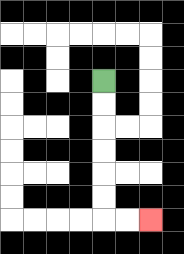{'start': '[4, 3]', 'end': '[6, 9]', 'path_directions': 'D,D,D,D,D,D,R,R', 'path_coordinates': '[[4, 3], [4, 4], [4, 5], [4, 6], [4, 7], [4, 8], [4, 9], [5, 9], [6, 9]]'}